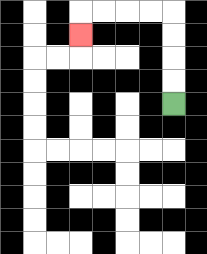{'start': '[7, 4]', 'end': '[3, 1]', 'path_directions': 'U,U,U,U,L,L,L,L,D', 'path_coordinates': '[[7, 4], [7, 3], [7, 2], [7, 1], [7, 0], [6, 0], [5, 0], [4, 0], [3, 0], [3, 1]]'}